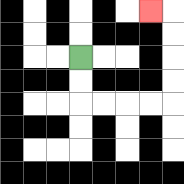{'start': '[3, 2]', 'end': '[6, 0]', 'path_directions': 'D,D,R,R,R,R,U,U,U,U,L', 'path_coordinates': '[[3, 2], [3, 3], [3, 4], [4, 4], [5, 4], [6, 4], [7, 4], [7, 3], [7, 2], [7, 1], [7, 0], [6, 0]]'}